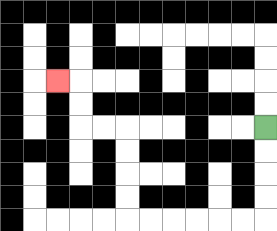{'start': '[11, 5]', 'end': '[2, 3]', 'path_directions': 'D,D,D,D,L,L,L,L,L,L,U,U,U,U,L,L,U,U,L', 'path_coordinates': '[[11, 5], [11, 6], [11, 7], [11, 8], [11, 9], [10, 9], [9, 9], [8, 9], [7, 9], [6, 9], [5, 9], [5, 8], [5, 7], [5, 6], [5, 5], [4, 5], [3, 5], [3, 4], [3, 3], [2, 3]]'}